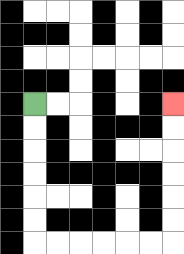{'start': '[1, 4]', 'end': '[7, 4]', 'path_directions': 'D,D,D,D,D,D,R,R,R,R,R,R,U,U,U,U,U,U', 'path_coordinates': '[[1, 4], [1, 5], [1, 6], [1, 7], [1, 8], [1, 9], [1, 10], [2, 10], [3, 10], [4, 10], [5, 10], [6, 10], [7, 10], [7, 9], [7, 8], [7, 7], [7, 6], [7, 5], [7, 4]]'}